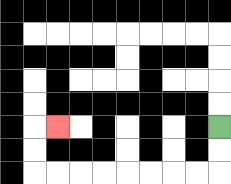{'start': '[9, 5]', 'end': '[2, 5]', 'path_directions': 'D,D,L,L,L,L,L,L,L,L,U,U,R', 'path_coordinates': '[[9, 5], [9, 6], [9, 7], [8, 7], [7, 7], [6, 7], [5, 7], [4, 7], [3, 7], [2, 7], [1, 7], [1, 6], [1, 5], [2, 5]]'}